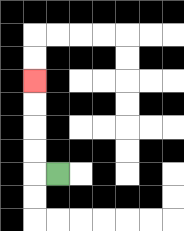{'start': '[2, 7]', 'end': '[1, 3]', 'path_directions': 'L,U,U,U,U', 'path_coordinates': '[[2, 7], [1, 7], [1, 6], [1, 5], [1, 4], [1, 3]]'}